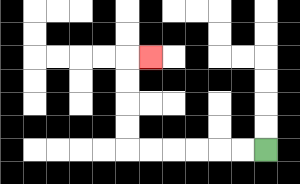{'start': '[11, 6]', 'end': '[6, 2]', 'path_directions': 'L,L,L,L,L,L,U,U,U,U,R', 'path_coordinates': '[[11, 6], [10, 6], [9, 6], [8, 6], [7, 6], [6, 6], [5, 6], [5, 5], [5, 4], [5, 3], [5, 2], [6, 2]]'}